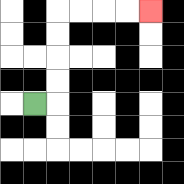{'start': '[1, 4]', 'end': '[6, 0]', 'path_directions': 'R,U,U,U,U,R,R,R,R', 'path_coordinates': '[[1, 4], [2, 4], [2, 3], [2, 2], [2, 1], [2, 0], [3, 0], [4, 0], [5, 0], [6, 0]]'}